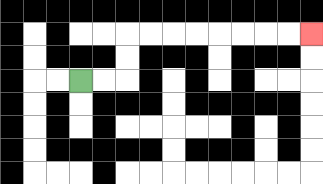{'start': '[3, 3]', 'end': '[13, 1]', 'path_directions': 'R,R,U,U,R,R,R,R,R,R,R,R', 'path_coordinates': '[[3, 3], [4, 3], [5, 3], [5, 2], [5, 1], [6, 1], [7, 1], [8, 1], [9, 1], [10, 1], [11, 1], [12, 1], [13, 1]]'}